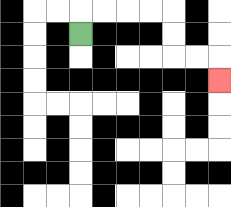{'start': '[3, 1]', 'end': '[9, 3]', 'path_directions': 'U,R,R,R,R,D,D,R,R,D', 'path_coordinates': '[[3, 1], [3, 0], [4, 0], [5, 0], [6, 0], [7, 0], [7, 1], [7, 2], [8, 2], [9, 2], [9, 3]]'}